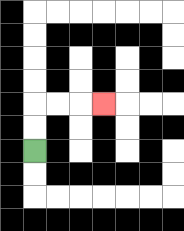{'start': '[1, 6]', 'end': '[4, 4]', 'path_directions': 'U,U,R,R,R', 'path_coordinates': '[[1, 6], [1, 5], [1, 4], [2, 4], [3, 4], [4, 4]]'}